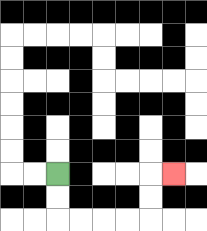{'start': '[2, 7]', 'end': '[7, 7]', 'path_directions': 'D,D,R,R,R,R,U,U,R', 'path_coordinates': '[[2, 7], [2, 8], [2, 9], [3, 9], [4, 9], [5, 9], [6, 9], [6, 8], [6, 7], [7, 7]]'}